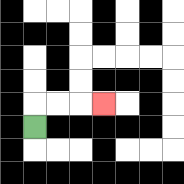{'start': '[1, 5]', 'end': '[4, 4]', 'path_directions': 'U,R,R,R', 'path_coordinates': '[[1, 5], [1, 4], [2, 4], [3, 4], [4, 4]]'}